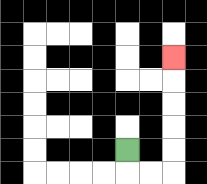{'start': '[5, 6]', 'end': '[7, 2]', 'path_directions': 'D,R,R,U,U,U,U,U', 'path_coordinates': '[[5, 6], [5, 7], [6, 7], [7, 7], [7, 6], [7, 5], [7, 4], [7, 3], [7, 2]]'}